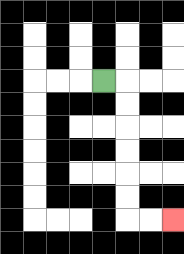{'start': '[4, 3]', 'end': '[7, 9]', 'path_directions': 'R,D,D,D,D,D,D,R,R', 'path_coordinates': '[[4, 3], [5, 3], [5, 4], [5, 5], [5, 6], [5, 7], [5, 8], [5, 9], [6, 9], [7, 9]]'}